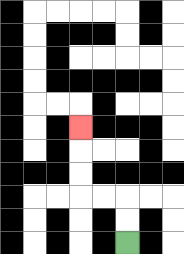{'start': '[5, 10]', 'end': '[3, 5]', 'path_directions': 'U,U,L,L,U,U,U', 'path_coordinates': '[[5, 10], [5, 9], [5, 8], [4, 8], [3, 8], [3, 7], [3, 6], [3, 5]]'}